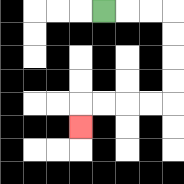{'start': '[4, 0]', 'end': '[3, 5]', 'path_directions': 'R,R,R,D,D,D,D,L,L,L,L,D', 'path_coordinates': '[[4, 0], [5, 0], [6, 0], [7, 0], [7, 1], [7, 2], [7, 3], [7, 4], [6, 4], [5, 4], [4, 4], [3, 4], [3, 5]]'}